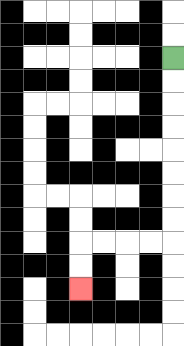{'start': '[7, 2]', 'end': '[3, 12]', 'path_directions': 'D,D,D,D,D,D,D,D,L,L,L,L,D,D', 'path_coordinates': '[[7, 2], [7, 3], [7, 4], [7, 5], [7, 6], [7, 7], [7, 8], [7, 9], [7, 10], [6, 10], [5, 10], [4, 10], [3, 10], [3, 11], [3, 12]]'}